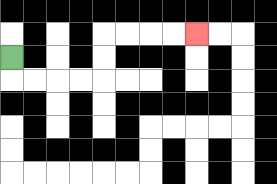{'start': '[0, 2]', 'end': '[8, 1]', 'path_directions': 'D,R,R,R,R,U,U,R,R,R,R', 'path_coordinates': '[[0, 2], [0, 3], [1, 3], [2, 3], [3, 3], [4, 3], [4, 2], [4, 1], [5, 1], [6, 1], [7, 1], [8, 1]]'}